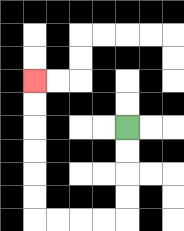{'start': '[5, 5]', 'end': '[1, 3]', 'path_directions': 'D,D,D,D,L,L,L,L,U,U,U,U,U,U', 'path_coordinates': '[[5, 5], [5, 6], [5, 7], [5, 8], [5, 9], [4, 9], [3, 9], [2, 9], [1, 9], [1, 8], [1, 7], [1, 6], [1, 5], [1, 4], [1, 3]]'}